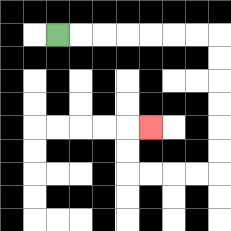{'start': '[2, 1]', 'end': '[6, 5]', 'path_directions': 'R,R,R,R,R,R,R,D,D,D,D,D,D,L,L,L,L,U,U,R', 'path_coordinates': '[[2, 1], [3, 1], [4, 1], [5, 1], [6, 1], [7, 1], [8, 1], [9, 1], [9, 2], [9, 3], [9, 4], [9, 5], [9, 6], [9, 7], [8, 7], [7, 7], [6, 7], [5, 7], [5, 6], [5, 5], [6, 5]]'}